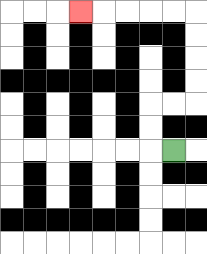{'start': '[7, 6]', 'end': '[3, 0]', 'path_directions': 'L,U,U,R,R,U,U,U,U,L,L,L,L,L', 'path_coordinates': '[[7, 6], [6, 6], [6, 5], [6, 4], [7, 4], [8, 4], [8, 3], [8, 2], [8, 1], [8, 0], [7, 0], [6, 0], [5, 0], [4, 0], [3, 0]]'}